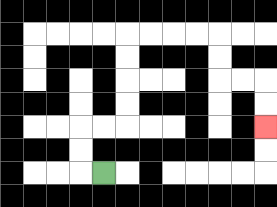{'start': '[4, 7]', 'end': '[11, 5]', 'path_directions': 'L,U,U,R,R,U,U,U,U,R,R,R,R,D,D,R,R,D,D', 'path_coordinates': '[[4, 7], [3, 7], [3, 6], [3, 5], [4, 5], [5, 5], [5, 4], [5, 3], [5, 2], [5, 1], [6, 1], [7, 1], [8, 1], [9, 1], [9, 2], [9, 3], [10, 3], [11, 3], [11, 4], [11, 5]]'}